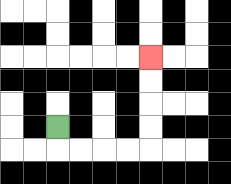{'start': '[2, 5]', 'end': '[6, 2]', 'path_directions': 'D,R,R,R,R,U,U,U,U', 'path_coordinates': '[[2, 5], [2, 6], [3, 6], [4, 6], [5, 6], [6, 6], [6, 5], [6, 4], [6, 3], [6, 2]]'}